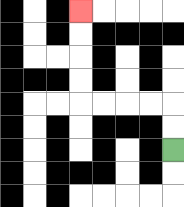{'start': '[7, 6]', 'end': '[3, 0]', 'path_directions': 'U,U,L,L,L,L,U,U,U,U', 'path_coordinates': '[[7, 6], [7, 5], [7, 4], [6, 4], [5, 4], [4, 4], [3, 4], [3, 3], [3, 2], [3, 1], [3, 0]]'}